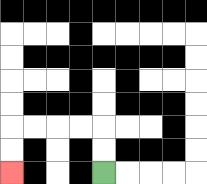{'start': '[4, 7]', 'end': '[0, 7]', 'path_directions': 'U,U,L,L,L,L,D,D', 'path_coordinates': '[[4, 7], [4, 6], [4, 5], [3, 5], [2, 5], [1, 5], [0, 5], [0, 6], [0, 7]]'}